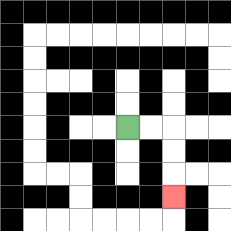{'start': '[5, 5]', 'end': '[7, 8]', 'path_directions': 'R,R,D,D,D', 'path_coordinates': '[[5, 5], [6, 5], [7, 5], [7, 6], [7, 7], [7, 8]]'}